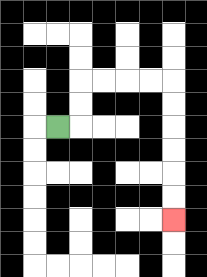{'start': '[2, 5]', 'end': '[7, 9]', 'path_directions': 'R,U,U,R,R,R,R,D,D,D,D,D,D', 'path_coordinates': '[[2, 5], [3, 5], [3, 4], [3, 3], [4, 3], [5, 3], [6, 3], [7, 3], [7, 4], [7, 5], [7, 6], [7, 7], [7, 8], [7, 9]]'}